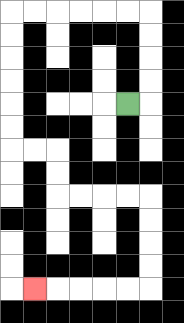{'start': '[5, 4]', 'end': '[1, 12]', 'path_directions': 'R,U,U,U,U,L,L,L,L,L,L,D,D,D,D,D,D,R,R,D,D,R,R,R,R,D,D,D,D,L,L,L,L,L', 'path_coordinates': '[[5, 4], [6, 4], [6, 3], [6, 2], [6, 1], [6, 0], [5, 0], [4, 0], [3, 0], [2, 0], [1, 0], [0, 0], [0, 1], [0, 2], [0, 3], [0, 4], [0, 5], [0, 6], [1, 6], [2, 6], [2, 7], [2, 8], [3, 8], [4, 8], [5, 8], [6, 8], [6, 9], [6, 10], [6, 11], [6, 12], [5, 12], [4, 12], [3, 12], [2, 12], [1, 12]]'}